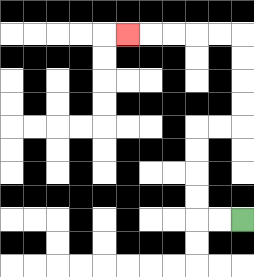{'start': '[10, 9]', 'end': '[5, 1]', 'path_directions': 'L,L,U,U,U,U,R,R,U,U,U,U,L,L,L,L,L', 'path_coordinates': '[[10, 9], [9, 9], [8, 9], [8, 8], [8, 7], [8, 6], [8, 5], [9, 5], [10, 5], [10, 4], [10, 3], [10, 2], [10, 1], [9, 1], [8, 1], [7, 1], [6, 1], [5, 1]]'}